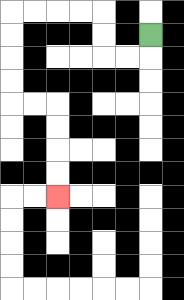{'start': '[6, 1]', 'end': '[2, 8]', 'path_directions': 'D,L,L,U,U,L,L,L,L,D,D,D,D,R,R,D,D,D,D', 'path_coordinates': '[[6, 1], [6, 2], [5, 2], [4, 2], [4, 1], [4, 0], [3, 0], [2, 0], [1, 0], [0, 0], [0, 1], [0, 2], [0, 3], [0, 4], [1, 4], [2, 4], [2, 5], [2, 6], [2, 7], [2, 8]]'}